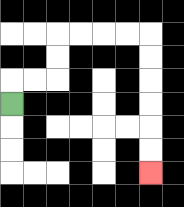{'start': '[0, 4]', 'end': '[6, 7]', 'path_directions': 'U,R,R,U,U,R,R,R,R,D,D,D,D,D,D', 'path_coordinates': '[[0, 4], [0, 3], [1, 3], [2, 3], [2, 2], [2, 1], [3, 1], [4, 1], [5, 1], [6, 1], [6, 2], [6, 3], [6, 4], [6, 5], [6, 6], [6, 7]]'}